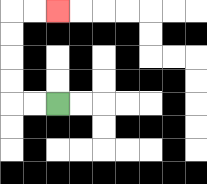{'start': '[2, 4]', 'end': '[2, 0]', 'path_directions': 'L,L,U,U,U,U,R,R', 'path_coordinates': '[[2, 4], [1, 4], [0, 4], [0, 3], [0, 2], [0, 1], [0, 0], [1, 0], [2, 0]]'}